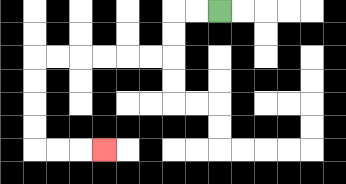{'start': '[9, 0]', 'end': '[4, 6]', 'path_directions': 'L,L,D,D,L,L,L,L,L,L,D,D,D,D,R,R,R', 'path_coordinates': '[[9, 0], [8, 0], [7, 0], [7, 1], [7, 2], [6, 2], [5, 2], [4, 2], [3, 2], [2, 2], [1, 2], [1, 3], [1, 4], [1, 5], [1, 6], [2, 6], [3, 6], [4, 6]]'}